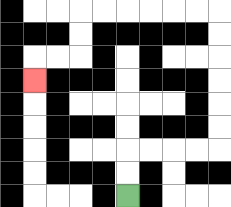{'start': '[5, 8]', 'end': '[1, 3]', 'path_directions': 'U,U,R,R,R,R,U,U,U,U,U,U,L,L,L,L,L,L,D,D,L,L,D', 'path_coordinates': '[[5, 8], [5, 7], [5, 6], [6, 6], [7, 6], [8, 6], [9, 6], [9, 5], [9, 4], [9, 3], [9, 2], [9, 1], [9, 0], [8, 0], [7, 0], [6, 0], [5, 0], [4, 0], [3, 0], [3, 1], [3, 2], [2, 2], [1, 2], [1, 3]]'}